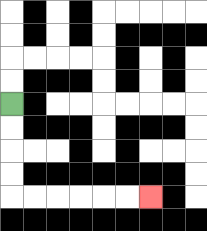{'start': '[0, 4]', 'end': '[6, 8]', 'path_directions': 'D,D,D,D,R,R,R,R,R,R', 'path_coordinates': '[[0, 4], [0, 5], [0, 6], [0, 7], [0, 8], [1, 8], [2, 8], [3, 8], [4, 8], [5, 8], [6, 8]]'}